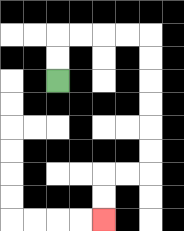{'start': '[2, 3]', 'end': '[4, 9]', 'path_directions': 'U,U,R,R,R,R,D,D,D,D,D,D,L,L,D,D', 'path_coordinates': '[[2, 3], [2, 2], [2, 1], [3, 1], [4, 1], [5, 1], [6, 1], [6, 2], [6, 3], [6, 4], [6, 5], [6, 6], [6, 7], [5, 7], [4, 7], [4, 8], [4, 9]]'}